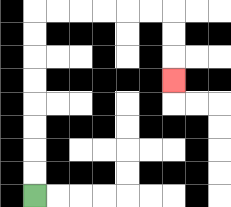{'start': '[1, 8]', 'end': '[7, 3]', 'path_directions': 'U,U,U,U,U,U,U,U,R,R,R,R,R,R,D,D,D', 'path_coordinates': '[[1, 8], [1, 7], [1, 6], [1, 5], [1, 4], [1, 3], [1, 2], [1, 1], [1, 0], [2, 0], [3, 0], [4, 0], [5, 0], [6, 0], [7, 0], [7, 1], [7, 2], [7, 3]]'}